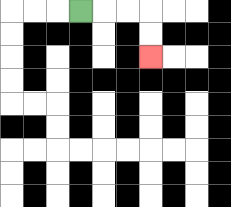{'start': '[3, 0]', 'end': '[6, 2]', 'path_directions': 'R,R,R,D,D', 'path_coordinates': '[[3, 0], [4, 0], [5, 0], [6, 0], [6, 1], [6, 2]]'}